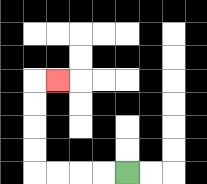{'start': '[5, 7]', 'end': '[2, 3]', 'path_directions': 'L,L,L,L,U,U,U,U,R', 'path_coordinates': '[[5, 7], [4, 7], [3, 7], [2, 7], [1, 7], [1, 6], [1, 5], [1, 4], [1, 3], [2, 3]]'}